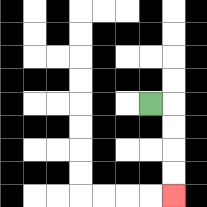{'start': '[6, 4]', 'end': '[7, 8]', 'path_directions': 'R,D,D,D,D', 'path_coordinates': '[[6, 4], [7, 4], [7, 5], [7, 6], [7, 7], [7, 8]]'}